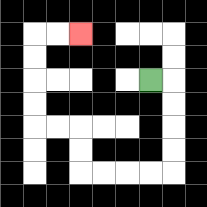{'start': '[6, 3]', 'end': '[3, 1]', 'path_directions': 'R,D,D,D,D,L,L,L,L,U,U,L,L,U,U,U,U,R,R', 'path_coordinates': '[[6, 3], [7, 3], [7, 4], [7, 5], [7, 6], [7, 7], [6, 7], [5, 7], [4, 7], [3, 7], [3, 6], [3, 5], [2, 5], [1, 5], [1, 4], [1, 3], [1, 2], [1, 1], [2, 1], [3, 1]]'}